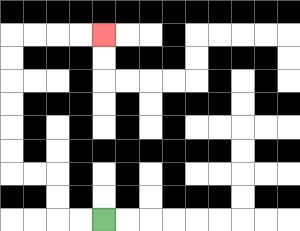{'start': '[4, 9]', 'end': '[4, 1]', 'path_directions': 'L,L,U,U,L,L,U,U,U,U,U,U,R,R,R,R', 'path_coordinates': '[[4, 9], [3, 9], [2, 9], [2, 8], [2, 7], [1, 7], [0, 7], [0, 6], [0, 5], [0, 4], [0, 3], [0, 2], [0, 1], [1, 1], [2, 1], [3, 1], [4, 1]]'}